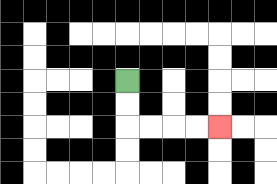{'start': '[5, 3]', 'end': '[9, 5]', 'path_directions': 'D,D,R,R,R,R', 'path_coordinates': '[[5, 3], [5, 4], [5, 5], [6, 5], [7, 5], [8, 5], [9, 5]]'}